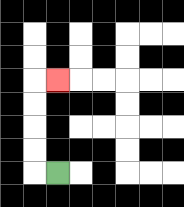{'start': '[2, 7]', 'end': '[2, 3]', 'path_directions': 'L,U,U,U,U,R', 'path_coordinates': '[[2, 7], [1, 7], [1, 6], [1, 5], [1, 4], [1, 3], [2, 3]]'}